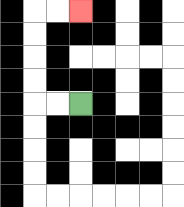{'start': '[3, 4]', 'end': '[3, 0]', 'path_directions': 'L,L,U,U,U,U,R,R', 'path_coordinates': '[[3, 4], [2, 4], [1, 4], [1, 3], [1, 2], [1, 1], [1, 0], [2, 0], [3, 0]]'}